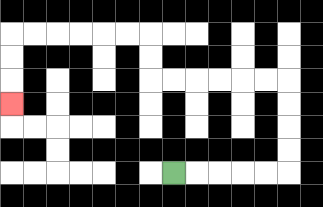{'start': '[7, 7]', 'end': '[0, 4]', 'path_directions': 'R,R,R,R,R,U,U,U,U,L,L,L,L,L,L,U,U,L,L,L,L,L,L,D,D,D', 'path_coordinates': '[[7, 7], [8, 7], [9, 7], [10, 7], [11, 7], [12, 7], [12, 6], [12, 5], [12, 4], [12, 3], [11, 3], [10, 3], [9, 3], [8, 3], [7, 3], [6, 3], [6, 2], [6, 1], [5, 1], [4, 1], [3, 1], [2, 1], [1, 1], [0, 1], [0, 2], [0, 3], [0, 4]]'}